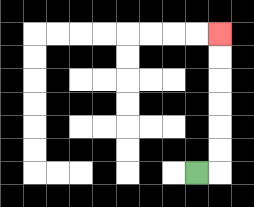{'start': '[8, 7]', 'end': '[9, 1]', 'path_directions': 'R,U,U,U,U,U,U', 'path_coordinates': '[[8, 7], [9, 7], [9, 6], [9, 5], [9, 4], [9, 3], [9, 2], [9, 1]]'}